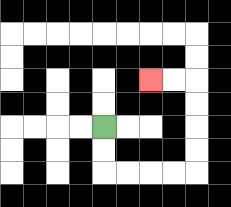{'start': '[4, 5]', 'end': '[6, 3]', 'path_directions': 'D,D,R,R,R,R,U,U,U,U,L,L', 'path_coordinates': '[[4, 5], [4, 6], [4, 7], [5, 7], [6, 7], [7, 7], [8, 7], [8, 6], [8, 5], [8, 4], [8, 3], [7, 3], [6, 3]]'}